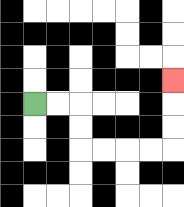{'start': '[1, 4]', 'end': '[7, 3]', 'path_directions': 'R,R,D,D,R,R,R,R,U,U,U', 'path_coordinates': '[[1, 4], [2, 4], [3, 4], [3, 5], [3, 6], [4, 6], [5, 6], [6, 6], [7, 6], [7, 5], [7, 4], [7, 3]]'}